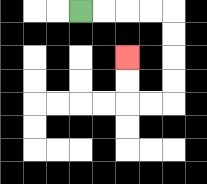{'start': '[3, 0]', 'end': '[5, 2]', 'path_directions': 'R,R,R,R,D,D,D,D,L,L,U,U', 'path_coordinates': '[[3, 0], [4, 0], [5, 0], [6, 0], [7, 0], [7, 1], [7, 2], [7, 3], [7, 4], [6, 4], [5, 4], [5, 3], [5, 2]]'}